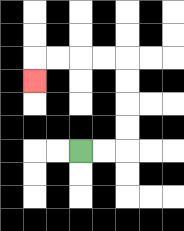{'start': '[3, 6]', 'end': '[1, 3]', 'path_directions': 'R,R,U,U,U,U,L,L,L,L,D', 'path_coordinates': '[[3, 6], [4, 6], [5, 6], [5, 5], [5, 4], [5, 3], [5, 2], [4, 2], [3, 2], [2, 2], [1, 2], [1, 3]]'}